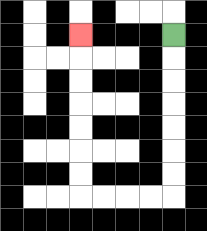{'start': '[7, 1]', 'end': '[3, 1]', 'path_directions': 'D,D,D,D,D,D,D,L,L,L,L,U,U,U,U,U,U,U', 'path_coordinates': '[[7, 1], [7, 2], [7, 3], [7, 4], [7, 5], [7, 6], [7, 7], [7, 8], [6, 8], [5, 8], [4, 8], [3, 8], [3, 7], [3, 6], [3, 5], [3, 4], [3, 3], [3, 2], [3, 1]]'}